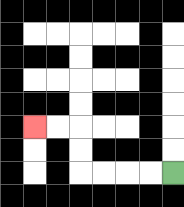{'start': '[7, 7]', 'end': '[1, 5]', 'path_directions': 'L,L,L,L,U,U,L,L', 'path_coordinates': '[[7, 7], [6, 7], [5, 7], [4, 7], [3, 7], [3, 6], [3, 5], [2, 5], [1, 5]]'}